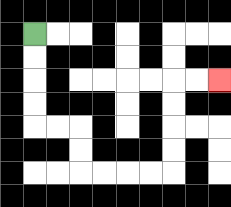{'start': '[1, 1]', 'end': '[9, 3]', 'path_directions': 'D,D,D,D,R,R,D,D,R,R,R,R,U,U,U,U,R,R', 'path_coordinates': '[[1, 1], [1, 2], [1, 3], [1, 4], [1, 5], [2, 5], [3, 5], [3, 6], [3, 7], [4, 7], [5, 7], [6, 7], [7, 7], [7, 6], [7, 5], [7, 4], [7, 3], [8, 3], [9, 3]]'}